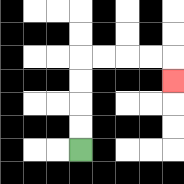{'start': '[3, 6]', 'end': '[7, 3]', 'path_directions': 'U,U,U,U,R,R,R,R,D', 'path_coordinates': '[[3, 6], [3, 5], [3, 4], [3, 3], [3, 2], [4, 2], [5, 2], [6, 2], [7, 2], [7, 3]]'}